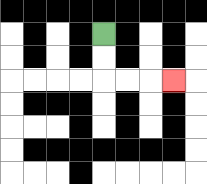{'start': '[4, 1]', 'end': '[7, 3]', 'path_directions': 'D,D,R,R,R', 'path_coordinates': '[[4, 1], [4, 2], [4, 3], [5, 3], [6, 3], [7, 3]]'}